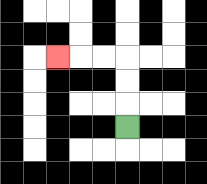{'start': '[5, 5]', 'end': '[2, 2]', 'path_directions': 'U,U,U,L,L,L', 'path_coordinates': '[[5, 5], [5, 4], [5, 3], [5, 2], [4, 2], [3, 2], [2, 2]]'}